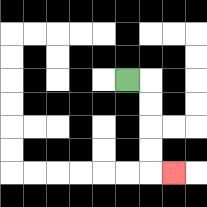{'start': '[5, 3]', 'end': '[7, 7]', 'path_directions': 'R,D,D,D,D,R', 'path_coordinates': '[[5, 3], [6, 3], [6, 4], [6, 5], [6, 6], [6, 7], [7, 7]]'}